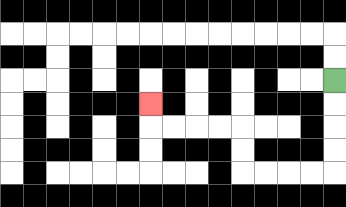{'start': '[14, 3]', 'end': '[6, 4]', 'path_directions': 'D,D,D,D,L,L,L,L,U,U,L,L,L,L,U', 'path_coordinates': '[[14, 3], [14, 4], [14, 5], [14, 6], [14, 7], [13, 7], [12, 7], [11, 7], [10, 7], [10, 6], [10, 5], [9, 5], [8, 5], [7, 5], [6, 5], [6, 4]]'}